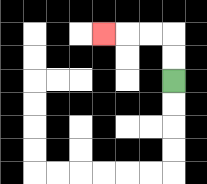{'start': '[7, 3]', 'end': '[4, 1]', 'path_directions': 'U,U,L,L,L', 'path_coordinates': '[[7, 3], [7, 2], [7, 1], [6, 1], [5, 1], [4, 1]]'}